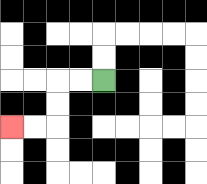{'start': '[4, 3]', 'end': '[0, 5]', 'path_directions': 'L,L,D,D,L,L', 'path_coordinates': '[[4, 3], [3, 3], [2, 3], [2, 4], [2, 5], [1, 5], [0, 5]]'}